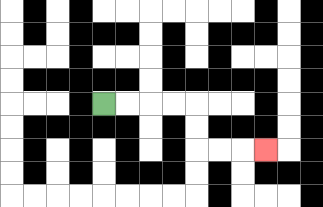{'start': '[4, 4]', 'end': '[11, 6]', 'path_directions': 'R,R,R,R,D,D,R,R,R', 'path_coordinates': '[[4, 4], [5, 4], [6, 4], [7, 4], [8, 4], [8, 5], [8, 6], [9, 6], [10, 6], [11, 6]]'}